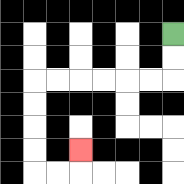{'start': '[7, 1]', 'end': '[3, 6]', 'path_directions': 'D,D,L,L,L,L,L,L,D,D,D,D,R,R,U', 'path_coordinates': '[[7, 1], [7, 2], [7, 3], [6, 3], [5, 3], [4, 3], [3, 3], [2, 3], [1, 3], [1, 4], [1, 5], [1, 6], [1, 7], [2, 7], [3, 7], [3, 6]]'}